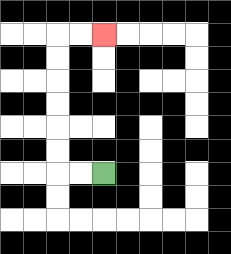{'start': '[4, 7]', 'end': '[4, 1]', 'path_directions': 'L,L,U,U,U,U,U,U,R,R', 'path_coordinates': '[[4, 7], [3, 7], [2, 7], [2, 6], [2, 5], [2, 4], [2, 3], [2, 2], [2, 1], [3, 1], [4, 1]]'}